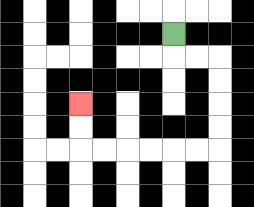{'start': '[7, 1]', 'end': '[3, 4]', 'path_directions': 'D,R,R,D,D,D,D,L,L,L,L,L,L,U,U', 'path_coordinates': '[[7, 1], [7, 2], [8, 2], [9, 2], [9, 3], [9, 4], [9, 5], [9, 6], [8, 6], [7, 6], [6, 6], [5, 6], [4, 6], [3, 6], [3, 5], [3, 4]]'}